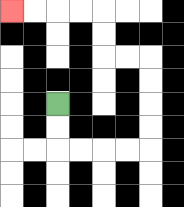{'start': '[2, 4]', 'end': '[0, 0]', 'path_directions': 'D,D,R,R,R,R,U,U,U,U,L,L,U,U,L,L,L,L', 'path_coordinates': '[[2, 4], [2, 5], [2, 6], [3, 6], [4, 6], [5, 6], [6, 6], [6, 5], [6, 4], [6, 3], [6, 2], [5, 2], [4, 2], [4, 1], [4, 0], [3, 0], [2, 0], [1, 0], [0, 0]]'}